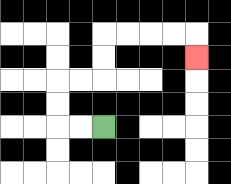{'start': '[4, 5]', 'end': '[8, 2]', 'path_directions': 'L,L,U,U,R,R,U,U,R,R,R,R,D', 'path_coordinates': '[[4, 5], [3, 5], [2, 5], [2, 4], [2, 3], [3, 3], [4, 3], [4, 2], [4, 1], [5, 1], [6, 1], [7, 1], [8, 1], [8, 2]]'}